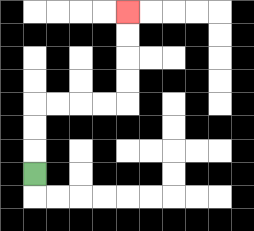{'start': '[1, 7]', 'end': '[5, 0]', 'path_directions': 'U,U,U,R,R,R,R,U,U,U,U', 'path_coordinates': '[[1, 7], [1, 6], [1, 5], [1, 4], [2, 4], [3, 4], [4, 4], [5, 4], [5, 3], [5, 2], [5, 1], [5, 0]]'}